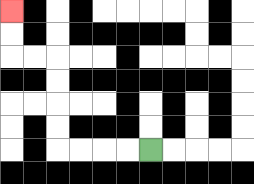{'start': '[6, 6]', 'end': '[0, 0]', 'path_directions': 'L,L,L,L,U,U,U,U,L,L,U,U', 'path_coordinates': '[[6, 6], [5, 6], [4, 6], [3, 6], [2, 6], [2, 5], [2, 4], [2, 3], [2, 2], [1, 2], [0, 2], [0, 1], [0, 0]]'}